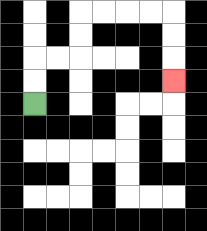{'start': '[1, 4]', 'end': '[7, 3]', 'path_directions': 'U,U,R,R,U,U,R,R,R,R,D,D,D', 'path_coordinates': '[[1, 4], [1, 3], [1, 2], [2, 2], [3, 2], [3, 1], [3, 0], [4, 0], [5, 0], [6, 0], [7, 0], [7, 1], [7, 2], [7, 3]]'}